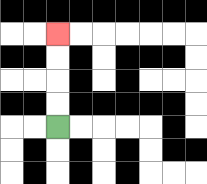{'start': '[2, 5]', 'end': '[2, 1]', 'path_directions': 'U,U,U,U', 'path_coordinates': '[[2, 5], [2, 4], [2, 3], [2, 2], [2, 1]]'}